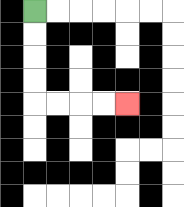{'start': '[1, 0]', 'end': '[5, 4]', 'path_directions': 'D,D,D,D,R,R,R,R', 'path_coordinates': '[[1, 0], [1, 1], [1, 2], [1, 3], [1, 4], [2, 4], [3, 4], [4, 4], [5, 4]]'}